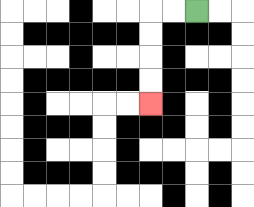{'start': '[8, 0]', 'end': '[6, 4]', 'path_directions': 'L,L,D,D,D,D', 'path_coordinates': '[[8, 0], [7, 0], [6, 0], [6, 1], [6, 2], [6, 3], [6, 4]]'}